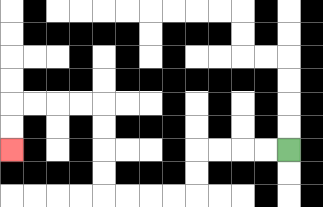{'start': '[12, 6]', 'end': '[0, 6]', 'path_directions': 'L,L,L,L,D,D,L,L,L,L,U,U,U,U,L,L,L,L,D,D', 'path_coordinates': '[[12, 6], [11, 6], [10, 6], [9, 6], [8, 6], [8, 7], [8, 8], [7, 8], [6, 8], [5, 8], [4, 8], [4, 7], [4, 6], [4, 5], [4, 4], [3, 4], [2, 4], [1, 4], [0, 4], [0, 5], [0, 6]]'}